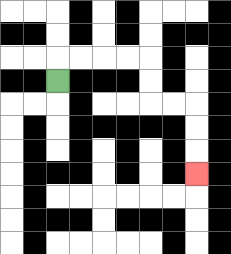{'start': '[2, 3]', 'end': '[8, 7]', 'path_directions': 'U,R,R,R,R,D,D,R,R,D,D,D', 'path_coordinates': '[[2, 3], [2, 2], [3, 2], [4, 2], [5, 2], [6, 2], [6, 3], [6, 4], [7, 4], [8, 4], [8, 5], [8, 6], [8, 7]]'}